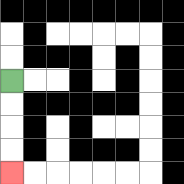{'start': '[0, 3]', 'end': '[0, 7]', 'path_directions': 'D,D,D,D', 'path_coordinates': '[[0, 3], [0, 4], [0, 5], [0, 6], [0, 7]]'}